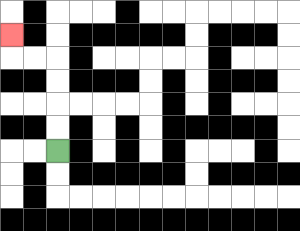{'start': '[2, 6]', 'end': '[0, 1]', 'path_directions': 'U,U,U,U,L,L,U', 'path_coordinates': '[[2, 6], [2, 5], [2, 4], [2, 3], [2, 2], [1, 2], [0, 2], [0, 1]]'}